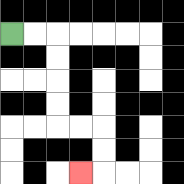{'start': '[0, 1]', 'end': '[3, 7]', 'path_directions': 'R,R,D,D,D,D,R,R,D,D,L', 'path_coordinates': '[[0, 1], [1, 1], [2, 1], [2, 2], [2, 3], [2, 4], [2, 5], [3, 5], [4, 5], [4, 6], [4, 7], [3, 7]]'}